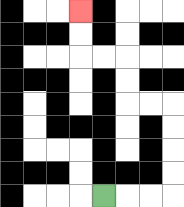{'start': '[4, 8]', 'end': '[3, 0]', 'path_directions': 'R,R,R,U,U,U,U,L,L,U,U,L,L,U,U', 'path_coordinates': '[[4, 8], [5, 8], [6, 8], [7, 8], [7, 7], [7, 6], [7, 5], [7, 4], [6, 4], [5, 4], [5, 3], [5, 2], [4, 2], [3, 2], [3, 1], [3, 0]]'}